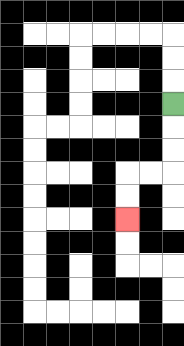{'start': '[7, 4]', 'end': '[5, 9]', 'path_directions': 'D,D,D,L,L,D,D', 'path_coordinates': '[[7, 4], [7, 5], [7, 6], [7, 7], [6, 7], [5, 7], [5, 8], [5, 9]]'}